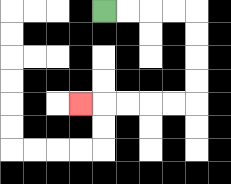{'start': '[4, 0]', 'end': '[3, 4]', 'path_directions': 'R,R,R,R,D,D,D,D,L,L,L,L,L', 'path_coordinates': '[[4, 0], [5, 0], [6, 0], [7, 0], [8, 0], [8, 1], [8, 2], [8, 3], [8, 4], [7, 4], [6, 4], [5, 4], [4, 4], [3, 4]]'}